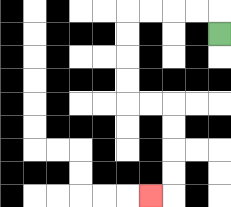{'start': '[9, 1]', 'end': '[6, 8]', 'path_directions': 'U,L,L,L,L,D,D,D,D,R,R,D,D,D,D,L', 'path_coordinates': '[[9, 1], [9, 0], [8, 0], [7, 0], [6, 0], [5, 0], [5, 1], [5, 2], [5, 3], [5, 4], [6, 4], [7, 4], [7, 5], [7, 6], [7, 7], [7, 8], [6, 8]]'}